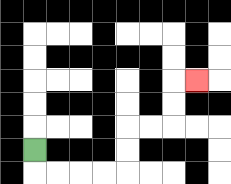{'start': '[1, 6]', 'end': '[8, 3]', 'path_directions': 'D,R,R,R,R,U,U,R,R,U,U,R', 'path_coordinates': '[[1, 6], [1, 7], [2, 7], [3, 7], [4, 7], [5, 7], [5, 6], [5, 5], [6, 5], [7, 5], [7, 4], [7, 3], [8, 3]]'}